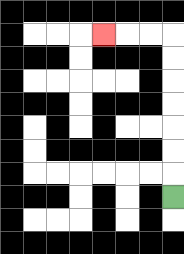{'start': '[7, 8]', 'end': '[4, 1]', 'path_directions': 'U,U,U,U,U,U,U,L,L,L', 'path_coordinates': '[[7, 8], [7, 7], [7, 6], [7, 5], [7, 4], [7, 3], [7, 2], [7, 1], [6, 1], [5, 1], [4, 1]]'}